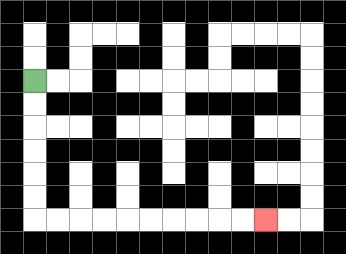{'start': '[1, 3]', 'end': '[11, 9]', 'path_directions': 'D,D,D,D,D,D,R,R,R,R,R,R,R,R,R,R', 'path_coordinates': '[[1, 3], [1, 4], [1, 5], [1, 6], [1, 7], [1, 8], [1, 9], [2, 9], [3, 9], [4, 9], [5, 9], [6, 9], [7, 9], [8, 9], [9, 9], [10, 9], [11, 9]]'}